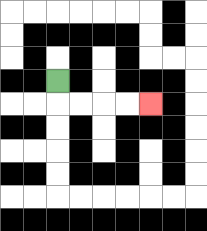{'start': '[2, 3]', 'end': '[6, 4]', 'path_directions': 'D,R,R,R,R', 'path_coordinates': '[[2, 3], [2, 4], [3, 4], [4, 4], [5, 4], [6, 4]]'}